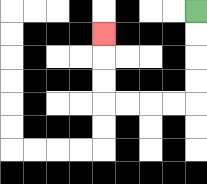{'start': '[8, 0]', 'end': '[4, 1]', 'path_directions': 'D,D,D,D,L,L,L,L,U,U,U', 'path_coordinates': '[[8, 0], [8, 1], [8, 2], [8, 3], [8, 4], [7, 4], [6, 4], [5, 4], [4, 4], [4, 3], [4, 2], [4, 1]]'}